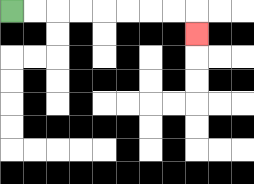{'start': '[0, 0]', 'end': '[8, 1]', 'path_directions': 'R,R,R,R,R,R,R,R,D', 'path_coordinates': '[[0, 0], [1, 0], [2, 0], [3, 0], [4, 0], [5, 0], [6, 0], [7, 0], [8, 0], [8, 1]]'}